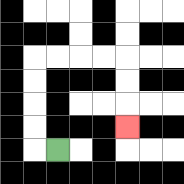{'start': '[2, 6]', 'end': '[5, 5]', 'path_directions': 'L,U,U,U,U,R,R,R,R,D,D,D', 'path_coordinates': '[[2, 6], [1, 6], [1, 5], [1, 4], [1, 3], [1, 2], [2, 2], [3, 2], [4, 2], [5, 2], [5, 3], [5, 4], [5, 5]]'}